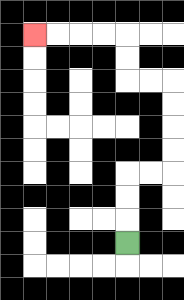{'start': '[5, 10]', 'end': '[1, 1]', 'path_directions': 'U,U,U,R,R,U,U,U,U,L,L,U,U,L,L,L,L', 'path_coordinates': '[[5, 10], [5, 9], [5, 8], [5, 7], [6, 7], [7, 7], [7, 6], [7, 5], [7, 4], [7, 3], [6, 3], [5, 3], [5, 2], [5, 1], [4, 1], [3, 1], [2, 1], [1, 1]]'}